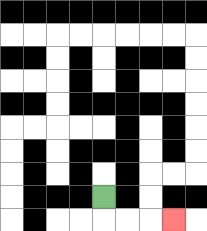{'start': '[4, 8]', 'end': '[7, 9]', 'path_directions': 'D,R,R,R', 'path_coordinates': '[[4, 8], [4, 9], [5, 9], [6, 9], [7, 9]]'}